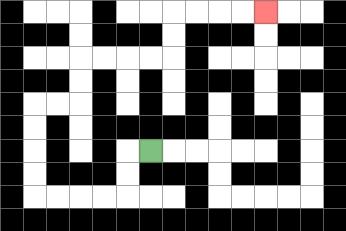{'start': '[6, 6]', 'end': '[11, 0]', 'path_directions': 'L,D,D,L,L,L,L,U,U,U,U,R,R,U,U,R,R,R,R,U,U,R,R,R,R', 'path_coordinates': '[[6, 6], [5, 6], [5, 7], [5, 8], [4, 8], [3, 8], [2, 8], [1, 8], [1, 7], [1, 6], [1, 5], [1, 4], [2, 4], [3, 4], [3, 3], [3, 2], [4, 2], [5, 2], [6, 2], [7, 2], [7, 1], [7, 0], [8, 0], [9, 0], [10, 0], [11, 0]]'}